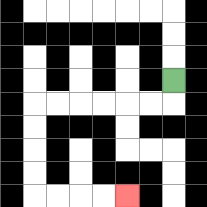{'start': '[7, 3]', 'end': '[5, 8]', 'path_directions': 'D,L,L,L,L,L,L,D,D,D,D,R,R,R,R', 'path_coordinates': '[[7, 3], [7, 4], [6, 4], [5, 4], [4, 4], [3, 4], [2, 4], [1, 4], [1, 5], [1, 6], [1, 7], [1, 8], [2, 8], [3, 8], [4, 8], [5, 8]]'}